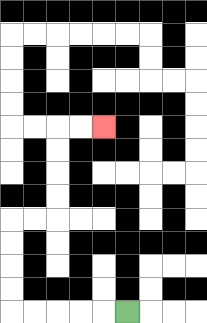{'start': '[5, 13]', 'end': '[4, 5]', 'path_directions': 'L,L,L,L,L,U,U,U,U,R,R,U,U,U,U,R,R', 'path_coordinates': '[[5, 13], [4, 13], [3, 13], [2, 13], [1, 13], [0, 13], [0, 12], [0, 11], [0, 10], [0, 9], [1, 9], [2, 9], [2, 8], [2, 7], [2, 6], [2, 5], [3, 5], [4, 5]]'}